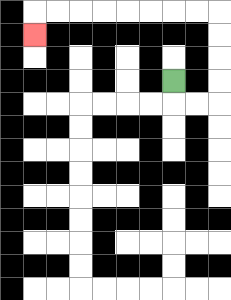{'start': '[7, 3]', 'end': '[1, 1]', 'path_directions': 'D,R,R,U,U,U,U,L,L,L,L,L,L,L,L,D', 'path_coordinates': '[[7, 3], [7, 4], [8, 4], [9, 4], [9, 3], [9, 2], [9, 1], [9, 0], [8, 0], [7, 0], [6, 0], [5, 0], [4, 0], [3, 0], [2, 0], [1, 0], [1, 1]]'}